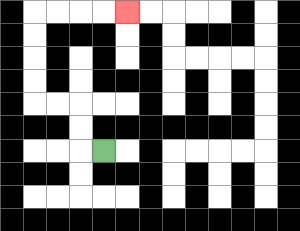{'start': '[4, 6]', 'end': '[5, 0]', 'path_directions': 'L,U,U,L,L,U,U,U,U,R,R,R,R', 'path_coordinates': '[[4, 6], [3, 6], [3, 5], [3, 4], [2, 4], [1, 4], [1, 3], [1, 2], [1, 1], [1, 0], [2, 0], [3, 0], [4, 0], [5, 0]]'}